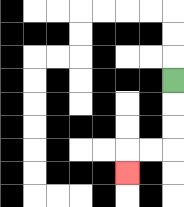{'start': '[7, 3]', 'end': '[5, 7]', 'path_directions': 'D,D,D,L,L,D', 'path_coordinates': '[[7, 3], [7, 4], [7, 5], [7, 6], [6, 6], [5, 6], [5, 7]]'}